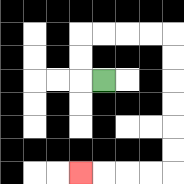{'start': '[4, 3]', 'end': '[3, 7]', 'path_directions': 'L,U,U,R,R,R,R,D,D,D,D,D,D,L,L,L,L', 'path_coordinates': '[[4, 3], [3, 3], [3, 2], [3, 1], [4, 1], [5, 1], [6, 1], [7, 1], [7, 2], [7, 3], [7, 4], [7, 5], [7, 6], [7, 7], [6, 7], [5, 7], [4, 7], [3, 7]]'}